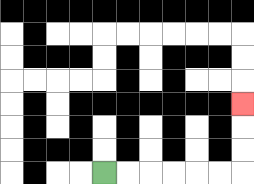{'start': '[4, 7]', 'end': '[10, 4]', 'path_directions': 'R,R,R,R,R,R,U,U,U', 'path_coordinates': '[[4, 7], [5, 7], [6, 7], [7, 7], [8, 7], [9, 7], [10, 7], [10, 6], [10, 5], [10, 4]]'}